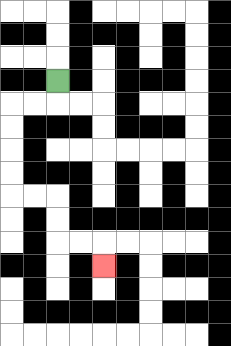{'start': '[2, 3]', 'end': '[4, 11]', 'path_directions': 'D,L,L,D,D,D,D,R,R,D,D,R,R,D', 'path_coordinates': '[[2, 3], [2, 4], [1, 4], [0, 4], [0, 5], [0, 6], [0, 7], [0, 8], [1, 8], [2, 8], [2, 9], [2, 10], [3, 10], [4, 10], [4, 11]]'}